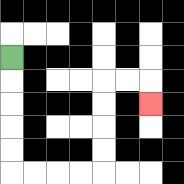{'start': '[0, 2]', 'end': '[6, 4]', 'path_directions': 'D,D,D,D,D,R,R,R,R,U,U,U,U,R,R,D', 'path_coordinates': '[[0, 2], [0, 3], [0, 4], [0, 5], [0, 6], [0, 7], [1, 7], [2, 7], [3, 7], [4, 7], [4, 6], [4, 5], [4, 4], [4, 3], [5, 3], [6, 3], [6, 4]]'}